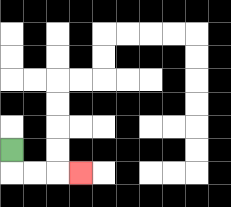{'start': '[0, 6]', 'end': '[3, 7]', 'path_directions': 'D,R,R,R', 'path_coordinates': '[[0, 6], [0, 7], [1, 7], [2, 7], [3, 7]]'}